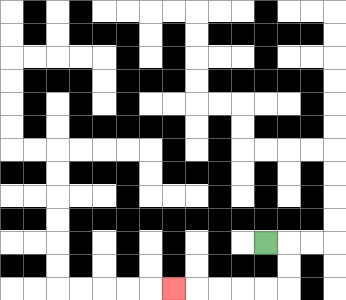{'start': '[11, 10]', 'end': '[7, 12]', 'path_directions': 'R,D,D,L,L,L,L,L', 'path_coordinates': '[[11, 10], [12, 10], [12, 11], [12, 12], [11, 12], [10, 12], [9, 12], [8, 12], [7, 12]]'}